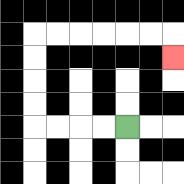{'start': '[5, 5]', 'end': '[7, 2]', 'path_directions': 'L,L,L,L,U,U,U,U,R,R,R,R,R,R,D', 'path_coordinates': '[[5, 5], [4, 5], [3, 5], [2, 5], [1, 5], [1, 4], [1, 3], [1, 2], [1, 1], [2, 1], [3, 1], [4, 1], [5, 1], [6, 1], [7, 1], [7, 2]]'}